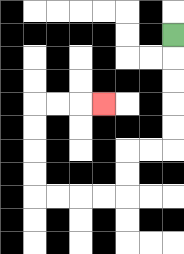{'start': '[7, 1]', 'end': '[4, 4]', 'path_directions': 'D,D,D,D,D,L,L,D,D,L,L,L,L,U,U,U,U,R,R,R', 'path_coordinates': '[[7, 1], [7, 2], [7, 3], [7, 4], [7, 5], [7, 6], [6, 6], [5, 6], [5, 7], [5, 8], [4, 8], [3, 8], [2, 8], [1, 8], [1, 7], [1, 6], [1, 5], [1, 4], [2, 4], [3, 4], [4, 4]]'}